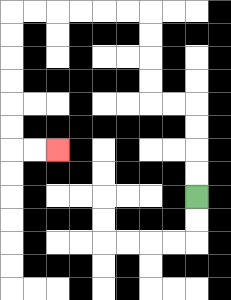{'start': '[8, 8]', 'end': '[2, 6]', 'path_directions': 'U,U,U,U,L,L,U,U,U,U,L,L,L,L,L,L,D,D,D,D,D,D,R,R', 'path_coordinates': '[[8, 8], [8, 7], [8, 6], [8, 5], [8, 4], [7, 4], [6, 4], [6, 3], [6, 2], [6, 1], [6, 0], [5, 0], [4, 0], [3, 0], [2, 0], [1, 0], [0, 0], [0, 1], [0, 2], [0, 3], [0, 4], [0, 5], [0, 6], [1, 6], [2, 6]]'}